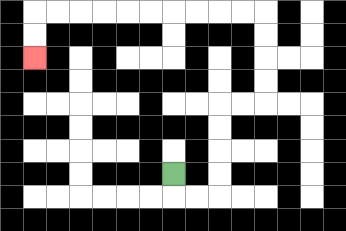{'start': '[7, 7]', 'end': '[1, 2]', 'path_directions': 'D,R,R,U,U,U,U,R,R,U,U,U,U,L,L,L,L,L,L,L,L,L,L,D,D', 'path_coordinates': '[[7, 7], [7, 8], [8, 8], [9, 8], [9, 7], [9, 6], [9, 5], [9, 4], [10, 4], [11, 4], [11, 3], [11, 2], [11, 1], [11, 0], [10, 0], [9, 0], [8, 0], [7, 0], [6, 0], [5, 0], [4, 0], [3, 0], [2, 0], [1, 0], [1, 1], [1, 2]]'}